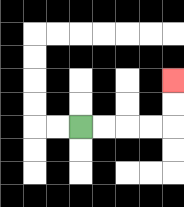{'start': '[3, 5]', 'end': '[7, 3]', 'path_directions': 'R,R,R,R,U,U', 'path_coordinates': '[[3, 5], [4, 5], [5, 5], [6, 5], [7, 5], [7, 4], [7, 3]]'}